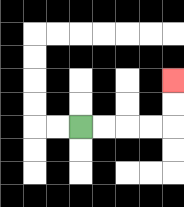{'start': '[3, 5]', 'end': '[7, 3]', 'path_directions': 'R,R,R,R,U,U', 'path_coordinates': '[[3, 5], [4, 5], [5, 5], [6, 5], [7, 5], [7, 4], [7, 3]]'}